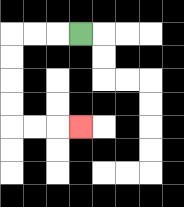{'start': '[3, 1]', 'end': '[3, 5]', 'path_directions': 'L,L,L,D,D,D,D,R,R,R', 'path_coordinates': '[[3, 1], [2, 1], [1, 1], [0, 1], [0, 2], [0, 3], [0, 4], [0, 5], [1, 5], [2, 5], [3, 5]]'}